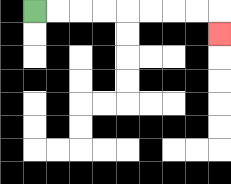{'start': '[1, 0]', 'end': '[9, 1]', 'path_directions': 'R,R,R,R,R,R,R,R,D', 'path_coordinates': '[[1, 0], [2, 0], [3, 0], [4, 0], [5, 0], [6, 0], [7, 0], [8, 0], [9, 0], [9, 1]]'}